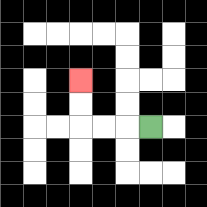{'start': '[6, 5]', 'end': '[3, 3]', 'path_directions': 'L,L,L,U,U', 'path_coordinates': '[[6, 5], [5, 5], [4, 5], [3, 5], [3, 4], [3, 3]]'}